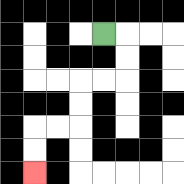{'start': '[4, 1]', 'end': '[1, 7]', 'path_directions': 'R,D,D,L,L,D,D,L,L,D,D', 'path_coordinates': '[[4, 1], [5, 1], [5, 2], [5, 3], [4, 3], [3, 3], [3, 4], [3, 5], [2, 5], [1, 5], [1, 6], [1, 7]]'}